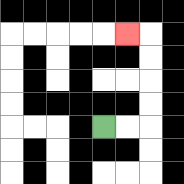{'start': '[4, 5]', 'end': '[5, 1]', 'path_directions': 'R,R,U,U,U,U,L', 'path_coordinates': '[[4, 5], [5, 5], [6, 5], [6, 4], [6, 3], [6, 2], [6, 1], [5, 1]]'}